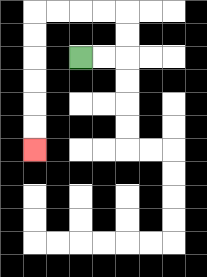{'start': '[3, 2]', 'end': '[1, 6]', 'path_directions': 'R,R,U,U,L,L,L,L,D,D,D,D,D,D', 'path_coordinates': '[[3, 2], [4, 2], [5, 2], [5, 1], [5, 0], [4, 0], [3, 0], [2, 0], [1, 0], [1, 1], [1, 2], [1, 3], [1, 4], [1, 5], [1, 6]]'}